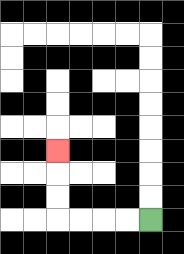{'start': '[6, 9]', 'end': '[2, 6]', 'path_directions': 'L,L,L,L,U,U,U', 'path_coordinates': '[[6, 9], [5, 9], [4, 9], [3, 9], [2, 9], [2, 8], [2, 7], [2, 6]]'}